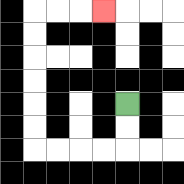{'start': '[5, 4]', 'end': '[4, 0]', 'path_directions': 'D,D,L,L,L,L,U,U,U,U,U,U,R,R,R', 'path_coordinates': '[[5, 4], [5, 5], [5, 6], [4, 6], [3, 6], [2, 6], [1, 6], [1, 5], [1, 4], [1, 3], [1, 2], [1, 1], [1, 0], [2, 0], [3, 0], [4, 0]]'}